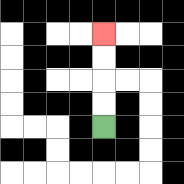{'start': '[4, 5]', 'end': '[4, 1]', 'path_directions': 'U,U,U,U', 'path_coordinates': '[[4, 5], [4, 4], [4, 3], [4, 2], [4, 1]]'}